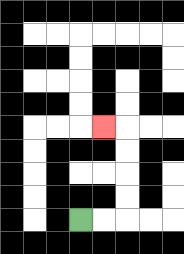{'start': '[3, 9]', 'end': '[4, 5]', 'path_directions': 'R,R,U,U,U,U,L', 'path_coordinates': '[[3, 9], [4, 9], [5, 9], [5, 8], [5, 7], [5, 6], [5, 5], [4, 5]]'}